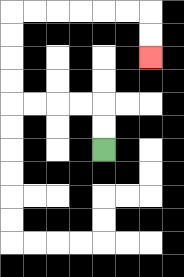{'start': '[4, 6]', 'end': '[6, 2]', 'path_directions': 'U,U,L,L,L,L,U,U,U,U,R,R,R,R,R,R,D,D', 'path_coordinates': '[[4, 6], [4, 5], [4, 4], [3, 4], [2, 4], [1, 4], [0, 4], [0, 3], [0, 2], [0, 1], [0, 0], [1, 0], [2, 0], [3, 0], [4, 0], [5, 0], [6, 0], [6, 1], [6, 2]]'}